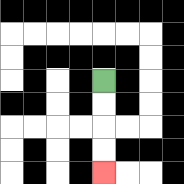{'start': '[4, 3]', 'end': '[4, 7]', 'path_directions': 'D,D,D,D', 'path_coordinates': '[[4, 3], [4, 4], [4, 5], [4, 6], [4, 7]]'}